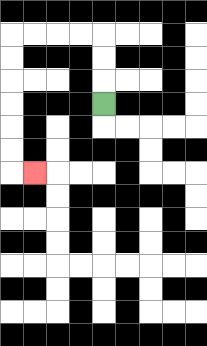{'start': '[4, 4]', 'end': '[1, 7]', 'path_directions': 'U,U,U,L,L,L,L,D,D,D,D,D,D,R', 'path_coordinates': '[[4, 4], [4, 3], [4, 2], [4, 1], [3, 1], [2, 1], [1, 1], [0, 1], [0, 2], [0, 3], [0, 4], [0, 5], [0, 6], [0, 7], [1, 7]]'}